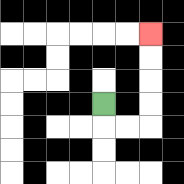{'start': '[4, 4]', 'end': '[6, 1]', 'path_directions': 'D,R,R,U,U,U,U', 'path_coordinates': '[[4, 4], [4, 5], [5, 5], [6, 5], [6, 4], [6, 3], [6, 2], [6, 1]]'}